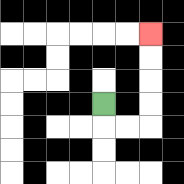{'start': '[4, 4]', 'end': '[6, 1]', 'path_directions': 'D,R,R,U,U,U,U', 'path_coordinates': '[[4, 4], [4, 5], [5, 5], [6, 5], [6, 4], [6, 3], [6, 2], [6, 1]]'}